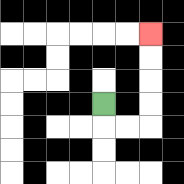{'start': '[4, 4]', 'end': '[6, 1]', 'path_directions': 'D,R,R,U,U,U,U', 'path_coordinates': '[[4, 4], [4, 5], [5, 5], [6, 5], [6, 4], [6, 3], [6, 2], [6, 1]]'}